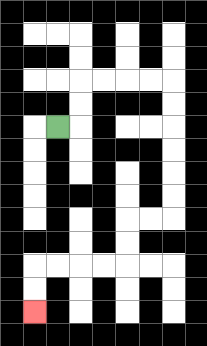{'start': '[2, 5]', 'end': '[1, 13]', 'path_directions': 'R,U,U,R,R,R,R,D,D,D,D,D,D,L,L,D,D,L,L,L,L,D,D', 'path_coordinates': '[[2, 5], [3, 5], [3, 4], [3, 3], [4, 3], [5, 3], [6, 3], [7, 3], [7, 4], [7, 5], [7, 6], [7, 7], [7, 8], [7, 9], [6, 9], [5, 9], [5, 10], [5, 11], [4, 11], [3, 11], [2, 11], [1, 11], [1, 12], [1, 13]]'}